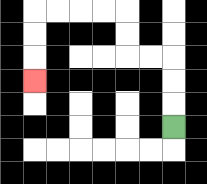{'start': '[7, 5]', 'end': '[1, 3]', 'path_directions': 'U,U,U,L,L,U,U,L,L,L,L,D,D,D', 'path_coordinates': '[[7, 5], [7, 4], [7, 3], [7, 2], [6, 2], [5, 2], [5, 1], [5, 0], [4, 0], [3, 0], [2, 0], [1, 0], [1, 1], [1, 2], [1, 3]]'}